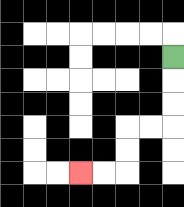{'start': '[7, 2]', 'end': '[3, 7]', 'path_directions': 'D,D,D,L,L,D,D,L,L', 'path_coordinates': '[[7, 2], [7, 3], [7, 4], [7, 5], [6, 5], [5, 5], [5, 6], [5, 7], [4, 7], [3, 7]]'}